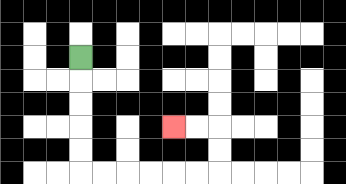{'start': '[3, 2]', 'end': '[7, 5]', 'path_directions': 'D,D,D,D,D,R,R,R,R,R,R,U,U,L,L', 'path_coordinates': '[[3, 2], [3, 3], [3, 4], [3, 5], [3, 6], [3, 7], [4, 7], [5, 7], [6, 7], [7, 7], [8, 7], [9, 7], [9, 6], [9, 5], [8, 5], [7, 5]]'}